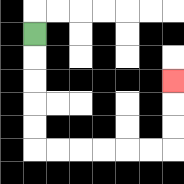{'start': '[1, 1]', 'end': '[7, 3]', 'path_directions': 'D,D,D,D,D,R,R,R,R,R,R,U,U,U', 'path_coordinates': '[[1, 1], [1, 2], [1, 3], [1, 4], [1, 5], [1, 6], [2, 6], [3, 6], [4, 6], [5, 6], [6, 6], [7, 6], [7, 5], [7, 4], [7, 3]]'}